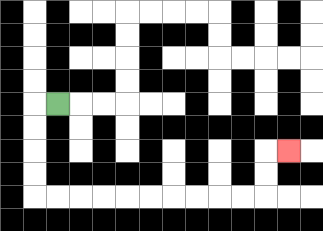{'start': '[2, 4]', 'end': '[12, 6]', 'path_directions': 'L,D,D,D,D,R,R,R,R,R,R,R,R,R,R,U,U,R', 'path_coordinates': '[[2, 4], [1, 4], [1, 5], [1, 6], [1, 7], [1, 8], [2, 8], [3, 8], [4, 8], [5, 8], [6, 8], [7, 8], [8, 8], [9, 8], [10, 8], [11, 8], [11, 7], [11, 6], [12, 6]]'}